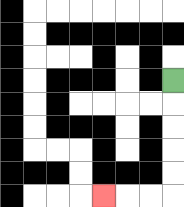{'start': '[7, 3]', 'end': '[4, 8]', 'path_directions': 'D,D,D,D,D,L,L,L', 'path_coordinates': '[[7, 3], [7, 4], [7, 5], [7, 6], [7, 7], [7, 8], [6, 8], [5, 8], [4, 8]]'}